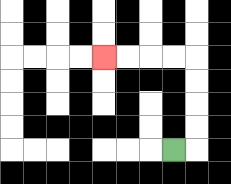{'start': '[7, 6]', 'end': '[4, 2]', 'path_directions': 'R,U,U,U,U,L,L,L,L', 'path_coordinates': '[[7, 6], [8, 6], [8, 5], [8, 4], [8, 3], [8, 2], [7, 2], [6, 2], [5, 2], [4, 2]]'}